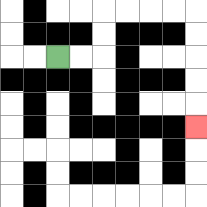{'start': '[2, 2]', 'end': '[8, 5]', 'path_directions': 'R,R,U,U,R,R,R,R,D,D,D,D,D', 'path_coordinates': '[[2, 2], [3, 2], [4, 2], [4, 1], [4, 0], [5, 0], [6, 0], [7, 0], [8, 0], [8, 1], [8, 2], [8, 3], [8, 4], [8, 5]]'}